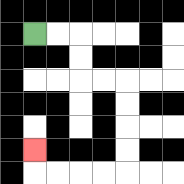{'start': '[1, 1]', 'end': '[1, 6]', 'path_directions': 'R,R,D,D,R,R,D,D,D,D,L,L,L,L,U', 'path_coordinates': '[[1, 1], [2, 1], [3, 1], [3, 2], [3, 3], [4, 3], [5, 3], [5, 4], [5, 5], [5, 6], [5, 7], [4, 7], [3, 7], [2, 7], [1, 7], [1, 6]]'}